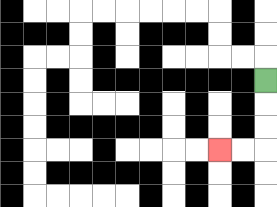{'start': '[11, 3]', 'end': '[9, 6]', 'path_directions': 'D,D,D,L,L', 'path_coordinates': '[[11, 3], [11, 4], [11, 5], [11, 6], [10, 6], [9, 6]]'}